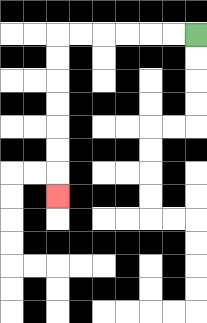{'start': '[8, 1]', 'end': '[2, 8]', 'path_directions': 'L,L,L,L,L,L,D,D,D,D,D,D,D', 'path_coordinates': '[[8, 1], [7, 1], [6, 1], [5, 1], [4, 1], [3, 1], [2, 1], [2, 2], [2, 3], [2, 4], [2, 5], [2, 6], [2, 7], [2, 8]]'}